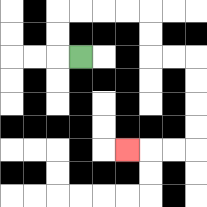{'start': '[3, 2]', 'end': '[5, 6]', 'path_directions': 'L,U,U,R,R,R,R,D,D,R,R,D,D,D,D,L,L,L', 'path_coordinates': '[[3, 2], [2, 2], [2, 1], [2, 0], [3, 0], [4, 0], [5, 0], [6, 0], [6, 1], [6, 2], [7, 2], [8, 2], [8, 3], [8, 4], [8, 5], [8, 6], [7, 6], [6, 6], [5, 6]]'}